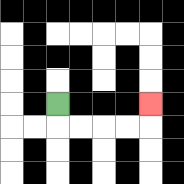{'start': '[2, 4]', 'end': '[6, 4]', 'path_directions': 'D,R,R,R,R,U', 'path_coordinates': '[[2, 4], [2, 5], [3, 5], [4, 5], [5, 5], [6, 5], [6, 4]]'}